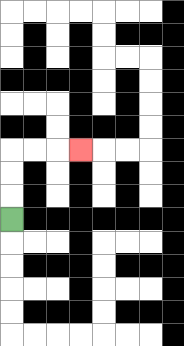{'start': '[0, 9]', 'end': '[3, 6]', 'path_directions': 'U,U,U,R,R,R', 'path_coordinates': '[[0, 9], [0, 8], [0, 7], [0, 6], [1, 6], [2, 6], [3, 6]]'}